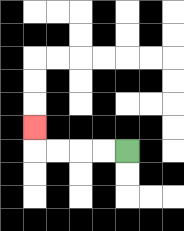{'start': '[5, 6]', 'end': '[1, 5]', 'path_directions': 'L,L,L,L,U', 'path_coordinates': '[[5, 6], [4, 6], [3, 6], [2, 6], [1, 6], [1, 5]]'}